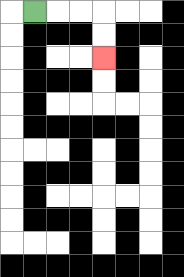{'start': '[1, 0]', 'end': '[4, 2]', 'path_directions': 'R,R,R,D,D', 'path_coordinates': '[[1, 0], [2, 0], [3, 0], [4, 0], [4, 1], [4, 2]]'}